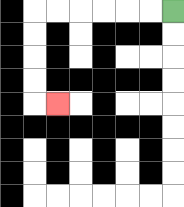{'start': '[7, 0]', 'end': '[2, 4]', 'path_directions': 'L,L,L,L,L,L,D,D,D,D,R', 'path_coordinates': '[[7, 0], [6, 0], [5, 0], [4, 0], [3, 0], [2, 0], [1, 0], [1, 1], [1, 2], [1, 3], [1, 4], [2, 4]]'}